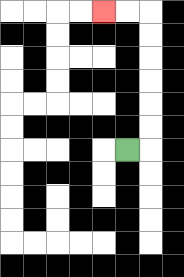{'start': '[5, 6]', 'end': '[4, 0]', 'path_directions': 'R,U,U,U,U,U,U,L,L', 'path_coordinates': '[[5, 6], [6, 6], [6, 5], [6, 4], [6, 3], [6, 2], [6, 1], [6, 0], [5, 0], [4, 0]]'}